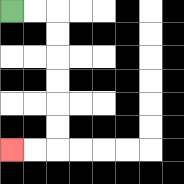{'start': '[0, 0]', 'end': '[0, 6]', 'path_directions': 'R,R,D,D,D,D,D,D,L,L', 'path_coordinates': '[[0, 0], [1, 0], [2, 0], [2, 1], [2, 2], [2, 3], [2, 4], [2, 5], [2, 6], [1, 6], [0, 6]]'}